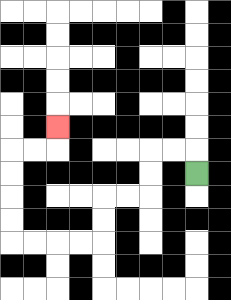{'start': '[8, 7]', 'end': '[2, 5]', 'path_directions': 'U,L,L,D,D,L,L,D,D,L,L,L,L,U,U,U,U,R,R,U', 'path_coordinates': '[[8, 7], [8, 6], [7, 6], [6, 6], [6, 7], [6, 8], [5, 8], [4, 8], [4, 9], [4, 10], [3, 10], [2, 10], [1, 10], [0, 10], [0, 9], [0, 8], [0, 7], [0, 6], [1, 6], [2, 6], [2, 5]]'}